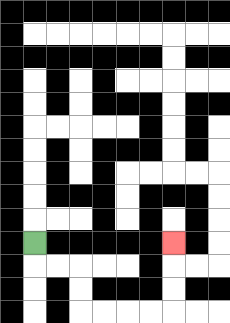{'start': '[1, 10]', 'end': '[7, 10]', 'path_directions': 'D,R,R,D,D,R,R,R,R,U,U,U', 'path_coordinates': '[[1, 10], [1, 11], [2, 11], [3, 11], [3, 12], [3, 13], [4, 13], [5, 13], [6, 13], [7, 13], [7, 12], [7, 11], [7, 10]]'}